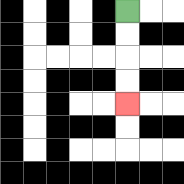{'start': '[5, 0]', 'end': '[5, 4]', 'path_directions': 'D,D,D,D', 'path_coordinates': '[[5, 0], [5, 1], [5, 2], [5, 3], [5, 4]]'}